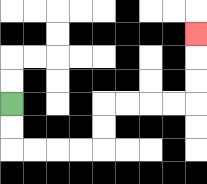{'start': '[0, 4]', 'end': '[8, 1]', 'path_directions': 'D,D,R,R,R,R,U,U,R,R,R,R,U,U,U', 'path_coordinates': '[[0, 4], [0, 5], [0, 6], [1, 6], [2, 6], [3, 6], [4, 6], [4, 5], [4, 4], [5, 4], [6, 4], [7, 4], [8, 4], [8, 3], [8, 2], [8, 1]]'}